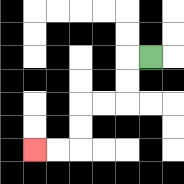{'start': '[6, 2]', 'end': '[1, 6]', 'path_directions': 'L,D,D,L,L,D,D,L,L', 'path_coordinates': '[[6, 2], [5, 2], [5, 3], [5, 4], [4, 4], [3, 4], [3, 5], [3, 6], [2, 6], [1, 6]]'}